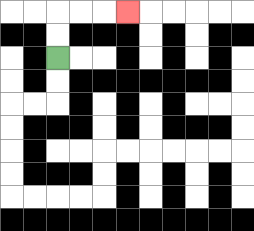{'start': '[2, 2]', 'end': '[5, 0]', 'path_directions': 'U,U,R,R,R', 'path_coordinates': '[[2, 2], [2, 1], [2, 0], [3, 0], [4, 0], [5, 0]]'}